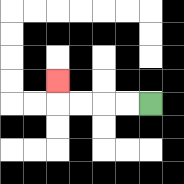{'start': '[6, 4]', 'end': '[2, 3]', 'path_directions': 'L,L,L,L,U', 'path_coordinates': '[[6, 4], [5, 4], [4, 4], [3, 4], [2, 4], [2, 3]]'}